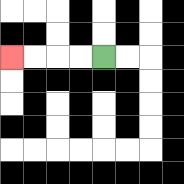{'start': '[4, 2]', 'end': '[0, 2]', 'path_directions': 'L,L,L,L', 'path_coordinates': '[[4, 2], [3, 2], [2, 2], [1, 2], [0, 2]]'}